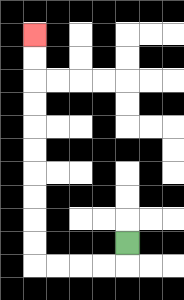{'start': '[5, 10]', 'end': '[1, 1]', 'path_directions': 'D,L,L,L,L,U,U,U,U,U,U,U,U,U,U', 'path_coordinates': '[[5, 10], [5, 11], [4, 11], [3, 11], [2, 11], [1, 11], [1, 10], [1, 9], [1, 8], [1, 7], [1, 6], [1, 5], [1, 4], [1, 3], [1, 2], [1, 1]]'}